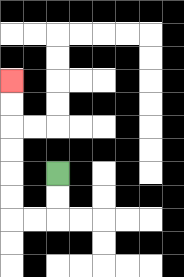{'start': '[2, 7]', 'end': '[0, 3]', 'path_directions': 'D,D,L,L,U,U,U,U,U,U', 'path_coordinates': '[[2, 7], [2, 8], [2, 9], [1, 9], [0, 9], [0, 8], [0, 7], [0, 6], [0, 5], [0, 4], [0, 3]]'}